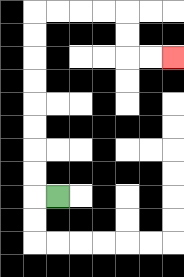{'start': '[2, 8]', 'end': '[7, 2]', 'path_directions': 'L,U,U,U,U,U,U,U,U,R,R,R,R,D,D,R,R', 'path_coordinates': '[[2, 8], [1, 8], [1, 7], [1, 6], [1, 5], [1, 4], [1, 3], [1, 2], [1, 1], [1, 0], [2, 0], [3, 0], [4, 0], [5, 0], [5, 1], [5, 2], [6, 2], [7, 2]]'}